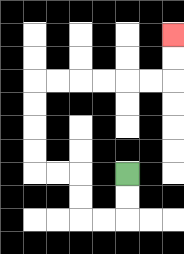{'start': '[5, 7]', 'end': '[7, 1]', 'path_directions': 'D,D,L,L,U,U,L,L,U,U,U,U,R,R,R,R,R,R,U,U', 'path_coordinates': '[[5, 7], [5, 8], [5, 9], [4, 9], [3, 9], [3, 8], [3, 7], [2, 7], [1, 7], [1, 6], [1, 5], [1, 4], [1, 3], [2, 3], [3, 3], [4, 3], [5, 3], [6, 3], [7, 3], [7, 2], [7, 1]]'}